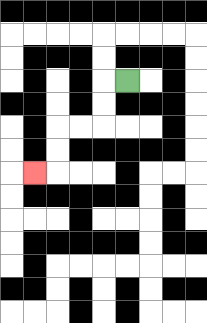{'start': '[5, 3]', 'end': '[1, 7]', 'path_directions': 'L,D,D,L,L,D,D,L', 'path_coordinates': '[[5, 3], [4, 3], [4, 4], [4, 5], [3, 5], [2, 5], [2, 6], [2, 7], [1, 7]]'}